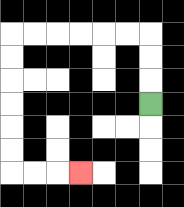{'start': '[6, 4]', 'end': '[3, 7]', 'path_directions': 'U,U,U,L,L,L,L,L,L,D,D,D,D,D,D,R,R,R', 'path_coordinates': '[[6, 4], [6, 3], [6, 2], [6, 1], [5, 1], [4, 1], [3, 1], [2, 1], [1, 1], [0, 1], [0, 2], [0, 3], [0, 4], [0, 5], [0, 6], [0, 7], [1, 7], [2, 7], [3, 7]]'}